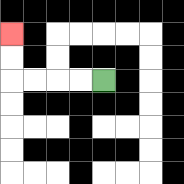{'start': '[4, 3]', 'end': '[0, 1]', 'path_directions': 'L,L,L,L,U,U', 'path_coordinates': '[[4, 3], [3, 3], [2, 3], [1, 3], [0, 3], [0, 2], [0, 1]]'}